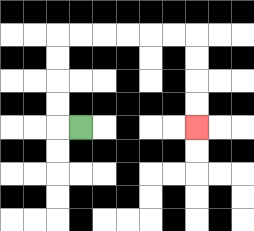{'start': '[3, 5]', 'end': '[8, 5]', 'path_directions': 'L,U,U,U,U,R,R,R,R,R,R,D,D,D,D', 'path_coordinates': '[[3, 5], [2, 5], [2, 4], [2, 3], [2, 2], [2, 1], [3, 1], [4, 1], [5, 1], [6, 1], [7, 1], [8, 1], [8, 2], [8, 3], [8, 4], [8, 5]]'}